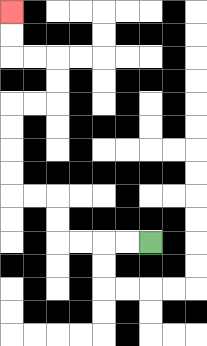{'start': '[6, 10]', 'end': '[0, 0]', 'path_directions': 'L,L,L,L,U,U,L,L,U,U,U,U,R,R,U,U,L,L,U,U', 'path_coordinates': '[[6, 10], [5, 10], [4, 10], [3, 10], [2, 10], [2, 9], [2, 8], [1, 8], [0, 8], [0, 7], [0, 6], [0, 5], [0, 4], [1, 4], [2, 4], [2, 3], [2, 2], [1, 2], [0, 2], [0, 1], [0, 0]]'}